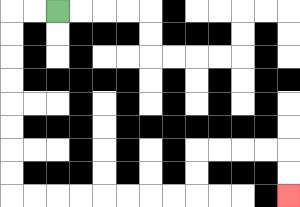{'start': '[2, 0]', 'end': '[12, 8]', 'path_directions': 'L,L,D,D,D,D,D,D,D,D,R,R,R,R,R,R,R,R,U,U,R,R,R,R,D,D', 'path_coordinates': '[[2, 0], [1, 0], [0, 0], [0, 1], [0, 2], [0, 3], [0, 4], [0, 5], [0, 6], [0, 7], [0, 8], [1, 8], [2, 8], [3, 8], [4, 8], [5, 8], [6, 8], [7, 8], [8, 8], [8, 7], [8, 6], [9, 6], [10, 6], [11, 6], [12, 6], [12, 7], [12, 8]]'}